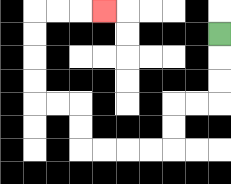{'start': '[9, 1]', 'end': '[4, 0]', 'path_directions': 'D,D,D,L,L,D,D,L,L,L,L,U,U,L,L,U,U,U,U,R,R,R', 'path_coordinates': '[[9, 1], [9, 2], [9, 3], [9, 4], [8, 4], [7, 4], [7, 5], [7, 6], [6, 6], [5, 6], [4, 6], [3, 6], [3, 5], [3, 4], [2, 4], [1, 4], [1, 3], [1, 2], [1, 1], [1, 0], [2, 0], [3, 0], [4, 0]]'}